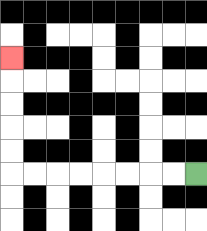{'start': '[8, 7]', 'end': '[0, 2]', 'path_directions': 'L,L,L,L,L,L,L,L,U,U,U,U,U', 'path_coordinates': '[[8, 7], [7, 7], [6, 7], [5, 7], [4, 7], [3, 7], [2, 7], [1, 7], [0, 7], [0, 6], [0, 5], [0, 4], [0, 3], [0, 2]]'}